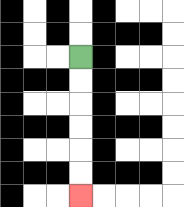{'start': '[3, 2]', 'end': '[3, 8]', 'path_directions': 'D,D,D,D,D,D', 'path_coordinates': '[[3, 2], [3, 3], [3, 4], [3, 5], [3, 6], [3, 7], [3, 8]]'}